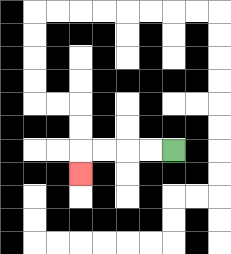{'start': '[7, 6]', 'end': '[3, 7]', 'path_directions': 'L,L,L,L,D', 'path_coordinates': '[[7, 6], [6, 6], [5, 6], [4, 6], [3, 6], [3, 7]]'}